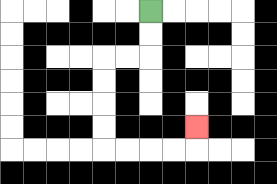{'start': '[6, 0]', 'end': '[8, 5]', 'path_directions': 'D,D,L,L,D,D,D,D,R,R,R,R,U', 'path_coordinates': '[[6, 0], [6, 1], [6, 2], [5, 2], [4, 2], [4, 3], [4, 4], [4, 5], [4, 6], [5, 6], [6, 6], [7, 6], [8, 6], [8, 5]]'}